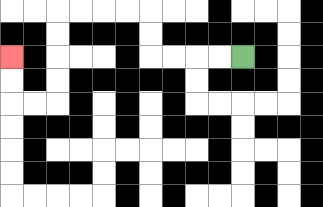{'start': '[10, 2]', 'end': '[0, 2]', 'path_directions': 'L,L,L,L,U,U,L,L,L,L,D,D,D,D,L,L,U,U', 'path_coordinates': '[[10, 2], [9, 2], [8, 2], [7, 2], [6, 2], [6, 1], [6, 0], [5, 0], [4, 0], [3, 0], [2, 0], [2, 1], [2, 2], [2, 3], [2, 4], [1, 4], [0, 4], [0, 3], [0, 2]]'}